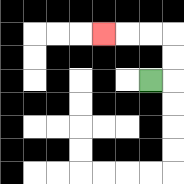{'start': '[6, 3]', 'end': '[4, 1]', 'path_directions': 'R,U,U,L,L,L', 'path_coordinates': '[[6, 3], [7, 3], [7, 2], [7, 1], [6, 1], [5, 1], [4, 1]]'}